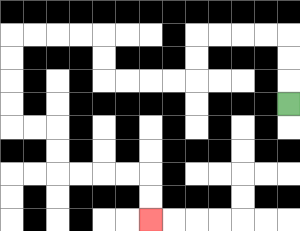{'start': '[12, 4]', 'end': '[6, 9]', 'path_directions': 'U,U,U,L,L,L,L,D,D,L,L,L,L,U,U,L,L,L,L,D,D,D,D,R,R,D,D,R,R,R,R,D,D', 'path_coordinates': '[[12, 4], [12, 3], [12, 2], [12, 1], [11, 1], [10, 1], [9, 1], [8, 1], [8, 2], [8, 3], [7, 3], [6, 3], [5, 3], [4, 3], [4, 2], [4, 1], [3, 1], [2, 1], [1, 1], [0, 1], [0, 2], [0, 3], [0, 4], [0, 5], [1, 5], [2, 5], [2, 6], [2, 7], [3, 7], [4, 7], [5, 7], [6, 7], [6, 8], [6, 9]]'}